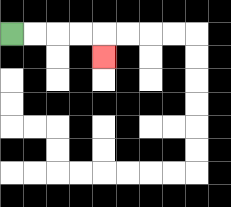{'start': '[0, 1]', 'end': '[4, 2]', 'path_directions': 'R,R,R,R,D', 'path_coordinates': '[[0, 1], [1, 1], [2, 1], [3, 1], [4, 1], [4, 2]]'}